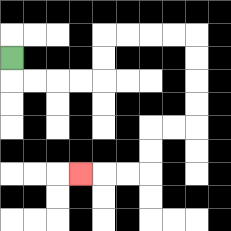{'start': '[0, 2]', 'end': '[3, 7]', 'path_directions': 'D,R,R,R,R,U,U,R,R,R,R,D,D,D,D,L,L,D,D,L,L,L', 'path_coordinates': '[[0, 2], [0, 3], [1, 3], [2, 3], [3, 3], [4, 3], [4, 2], [4, 1], [5, 1], [6, 1], [7, 1], [8, 1], [8, 2], [8, 3], [8, 4], [8, 5], [7, 5], [6, 5], [6, 6], [6, 7], [5, 7], [4, 7], [3, 7]]'}